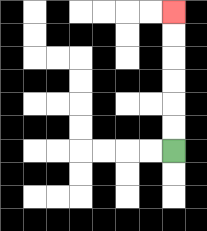{'start': '[7, 6]', 'end': '[7, 0]', 'path_directions': 'U,U,U,U,U,U', 'path_coordinates': '[[7, 6], [7, 5], [7, 4], [7, 3], [7, 2], [7, 1], [7, 0]]'}